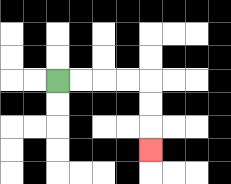{'start': '[2, 3]', 'end': '[6, 6]', 'path_directions': 'R,R,R,R,D,D,D', 'path_coordinates': '[[2, 3], [3, 3], [4, 3], [5, 3], [6, 3], [6, 4], [6, 5], [6, 6]]'}